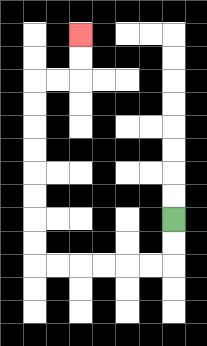{'start': '[7, 9]', 'end': '[3, 1]', 'path_directions': 'D,D,L,L,L,L,L,L,U,U,U,U,U,U,U,U,R,R,U,U', 'path_coordinates': '[[7, 9], [7, 10], [7, 11], [6, 11], [5, 11], [4, 11], [3, 11], [2, 11], [1, 11], [1, 10], [1, 9], [1, 8], [1, 7], [1, 6], [1, 5], [1, 4], [1, 3], [2, 3], [3, 3], [3, 2], [3, 1]]'}